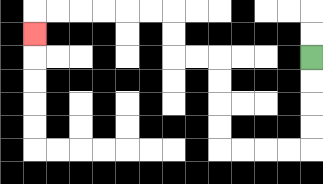{'start': '[13, 2]', 'end': '[1, 1]', 'path_directions': 'D,D,D,D,L,L,L,L,U,U,U,U,L,L,U,U,L,L,L,L,L,L,D', 'path_coordinates': '[[13, 2], [13, 3], [13, 4], [13, 5], [13, 6], [12, 6], [11, 6], [10, 6], [9, 6], [9, 5], [9, 4], [9, 3], [9, 2], [8, 2], [7, 2], [7, 1], [7, 0], [6, 0], [5, 0], [4, 0], [3, 0], [2, 0], [1, 0], [1, 1]]'}